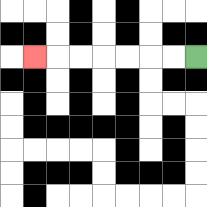{'start': '[8, 2]', 'end': '[1, 2]', 'path_directions': 'L,L,L,L,L,L,L', 'path_coordinates': '[[8, 2], [7, 2], [6, 2], [5, 2], [4, 2], [3, 2], [2, 2], [1, 2]]'}